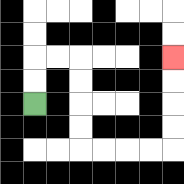{'start': '[1, 4]', 'end': '[7, 2]', 'path_directions': 'U,U,R,R,D,D,D,D,R,R,R,R,U,U,U,U', 'path_coordinates': '[[1, 4], [1, 3], [1, 2], [2, 2], [3, 2], [3, 3], [3, 4], [3, 5], [3, 6], [4, 6], [5, 6], [6, 6], [7, 6], [7, 5], [7, 4], [7, 3], [7, 2]]'}